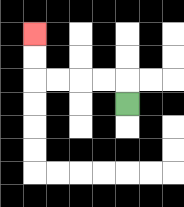{'start': '[5, 4]', 'end': '[1, 1]', 'path_directions': 'U,L,L,L,L,U,U', 'path_coordinates': '[[5, 4], [5, 3], [4, 3], [3, 3], [2, 3], [1, 3], [1, 2], [1, 1]]'}